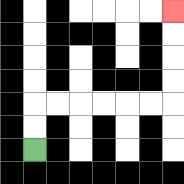{'start': '[1, 6]', 'end': '[7, 0]', 'path_directions': 'U,U,R,R,R,R,R,R,U,U,U,U', 'path_coordinates': '[[1, 6], [1, 5], [1, 4], [2, 4], [3, 4], [4, 4], [5, 4], [6, 4], [7, 4], [7, 3], [7, 2], [7, 1], [7, 0]]'}